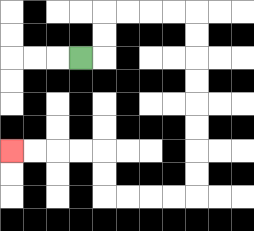{'start': '[3, 2]', 'end': '[0, 6]', 'path_directions': 'R,U,U,R,R,R,R,D,D,D,D,D,D,D,D,L,L,L,L,U,U,L,L,L,L', 'path_coordinates': '[[3, 2], [4, 2], [4, 1], [4, 0], [5, 0], [6, 0], [7, 0], [8, 0], [8, 1], [8, 2], [8, 3], [8, 4], [8, 5], [8, 6], [8, 7], [8, 8], [7, 8], [6, 8], [5, 8], [4, 8], [4, 7], [4, 6], [3, 6], [2, 6], [1, 6], [0, 6]]'}